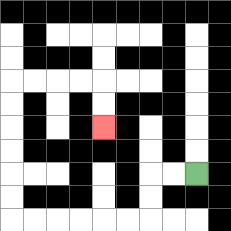{'start': '[8, 7]', 'end': '[4, 5]', 'path_directions': 'L,L,D,D,L,L,L,L,L,L,U,U,U,U,U,U,R,R,R,R,D,D', 'path_coordinates': '[[8, 7], [7, 7], [6, 7], [6, 8], [6, 9], [5, 9], [4, 9], [3, 9], [2, 9], [1, 9], [0, 9], [0, 8], [0, 7], [0, 6], [0, 5], [0, 4], [0, 3], [1, 3], [2, 3], [3, 3], [4, 3], [4, 4], [4, 5]]'}